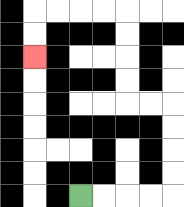{'start': '[3, 8]', 'end': '[1, 2]', 'path_directions': 'R,R,R,R,U,U,U,U,L,L,U,U,U,U,L,L,L,L,D,D', 'path_coordinates': '[[3, 8], [4, 8], [5, 8], [6, 8], [7, 8], [7, 7], [7, 6], [7, 5], [7, 4], [6, 4], [5, 4], [5, 3], [5, 2], [5, 1], [5, 0], [4, 0], [3, 0], [2, 0], [1, 0], [1, 1], [1, 2]]'}